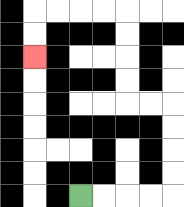{'start': '[3, 8]', 'end': '[1, 2]', 'path_directions': 'R,R,R,R,U,U,U,U,L,L,U,U,U,U,L,L,L,L,D,D', 'path_coordinates': '[[3, 8], [4, 8], [5, 8], [6, 8], [7, 8], [7, 7], [7, 6], [7, 5], [7, 4], [6, 4], [5, 4], [5, 3], [5, 2], [5, 1], [5, 0], [4, 0], [3, 0], [2, 0], [1, 0], [1, 1], [1, 2]]'}